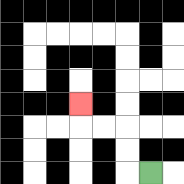{'start': '[6, 7]', 'end': '[3, 4]', 'path_directions': 'L,U,U,L,L,U', 'path_coordinates': '[[6, 7], [5, 7], [5, 6], [5, 5], [4, 5], [3, 5], [3, 4]]'}